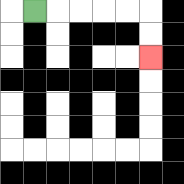{'start': '[1, 0]', 'end': '[6, 2]', 'path_directions': 'R,R,R,R,R,D,D', 'path_coordinates': '[[1, 0], [2, 0], [3, 0], [4, 0], [5, 0], [6, 0], [6, 1], [6, 2]]'}